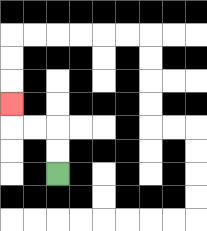{'start': '[2, 7]', 'end': '[0, 4]', 'path_directions': 'U,U,L,L,U', 'path_coordinates': '[[2, 7], [2, 6], [2, 5], [1, 5], [0, 5], [0, 4]]'}